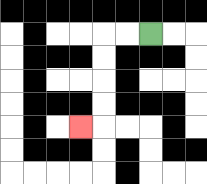{'start': '[6, 1]', 'end': '[3, 5]', 'path_directions': 'L,L,D,D,D,D,L', 'path_coordinates': '[[6, 1], [5, 1], [4, 1], [4, 2], [4, 3], [4, 4], [4, 5], [3, 5]]'}